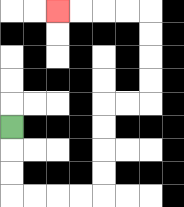{'start': '[0, 5]', 'end': '[2, 0]', 'path_directions': 'D,D,D,R,R,R,R,U,U,U,U,R,R,U,U,U,U,L,L,L,L', 'path_coordinates': '[[0, 5], [0, 6], [0, 7], [0, 8], [1, 8], [2, 8], [3, 8], [4, 8], [4, 7], [4, 6], [4, 5], [4, 4], [5, 4], [6, 4], [6, 3], [6, 2], [6, 1], [6, 0], [5, 0], [4, 0], [3, 0], [2, 0]]'}